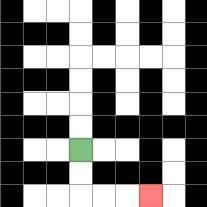{'start': '[3, 6]', 'end': '[6, 8]', 'path_directions': 'D,D,R,R,R', 'path_coordinates': '[[3, 6], [3, 7], [3, 8], [4, 8], [5, 8], [6, 8]]'}